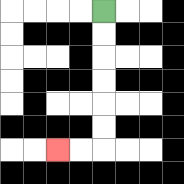{'start': '[4, 0]', 'end': '[2, 6]', 'path_directions': 'D,D,D,D,D,D,L,L', 'path_coordinates': '[[4, 0], [4, 1], [4, 2], [4, 3], [4, 4], [4, 5], [4, 6], [3, 6], [2, 6]]'}